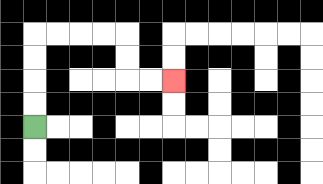{'start': '[1, 5]', 'end': '[7, 3]', 'path_directions': 'U,U,U,U,R,R,R,R,D,D,R,R', 'path_coordinates': '[[1, 5], [1, 4], [1, 3], [1, 2], [1, 1], [2, 1], [3, 1], [4, 1], [5, 1], [5, 2], [5, 3], [6, 3], [7, 3]]'}